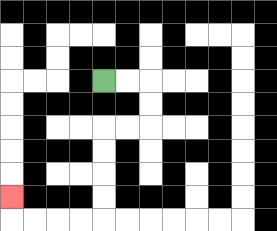{'start': '[4, 3]', 'end': '[0, 8]', 'path_directions': 'R,R,D,D,L,L,D,D,D,D,L,L,L,L,U', 'path_coordinates': '[[4, 3], [5, 3], [6, 3], [6, 4], [6, 5], [5, 5], [4, 5], [4, 6], [4, 7], [4, 8], [4, 9], [3, 9], [2, 9], [1, 9], [0, 9], [0, 8]]'}